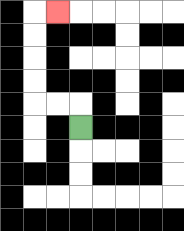{'start': '[3, 5]', 'end': '[2, 0]', 'path_directions': 'U,L,L,U,U,U,U,R', 'path_coordinates': '[[3, 5], [3, 4], [2, 4], [1, 4], [1, 3], [1, 2], [1, 1], [1, 0], [2, 0]]'}